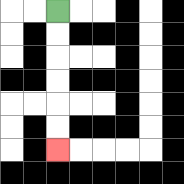{'start': '[2, 0]', 'end': '[2, 6]', 'path_directions': 'D,D,D,D,D,D', 'path_coordinates': '[[2, 0], [2, 1], [2, 2], [2, 3], [2, 4], [2, 5], [2, 6]]'}